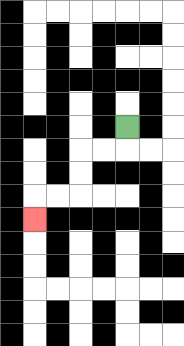{'start': '[5, 5]', 'end': '[1, 9]', 'path_directions': 'D,L,L,D,D,L,L,D', 'path_coordinates': '[[5, 5], [5, 6], [4, 6], [3, 6], [3, 7], [3, 8], [2, 8], [1, 8], [1, 9]]'}